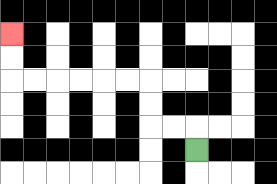{'start': '[8, 6]', 'end': '[0, 1]', 'path_directions': 'U,L,L,U,U,L,L,L,L,L,L,U,U', 'path_coordinates': '[[8, 6], [8, 5], [7, 5], [6, 5], [6, 4], [6, 3], [5, 3], [4, 3], [3, 3], [2, 3], [1, 3], [0, 3], [0, 2], [0, 1]]'}